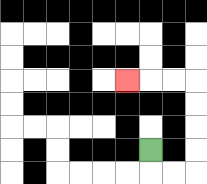{'start': '[6, 6]', 'end': '[5, 3]', 'path_directions': 'D,R,R,U,U,U,U,L,L,L', 'path_coordinates': '[[6, 6], [6, 7], [7, 7], [8, 7], [8, 6], [8, 5], [8, 4], [8, 3], [7, 3], [6, 3], [5, 3]]'}